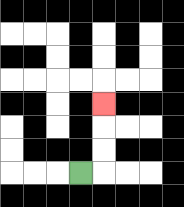{'start': '[3, 7]', 'end': '[4, 4]', 'path_directions': 'R,U,U,U', 'path_coordinates': '[[3, 7], [4, 7], [4, 6], [4, 5], [4, 4]]'}